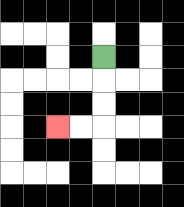{'start': '[4, 2]', 'end': '[2, 5]', 'path_directions': 'D,D,D,L,L', 'path_coordinates': '[[4, 2], [4, 3], [4, 4], [4, 5], [3, 5], [2, 5]]'}